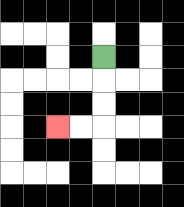{'start': '[4, 2]', 'end': '[2, 5]', 'path_directions': 'D,D,D,L,L', 'path_coordinates': '[[4, 2], [4, 3], [4, 4], [4, 5], [3, 5], [2, 5]]'}